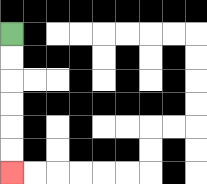{'start': '[0, 1]', 'end': '[0, 7]', 'path_directions': 'D,D,D,D,D,D', 'path_coordinates': '[[0, 1], [0, 2], [0, 3], [0, 4], [0, 5], [0, 6], [0, 7]]'}